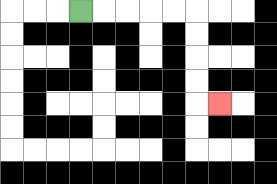{'start': '[3, 0]', 'end': '[9, 4]', 'path_directions': 'R,R,R,R,R,D,D,D,D,R', 'path_coordinates': '[[3, 0], [4, 0], [5, 0], [6, 0], [7, 0], [8, 0], [8, 1], [8, 2], [8, 3], [8, 4], [9, 4]]'}